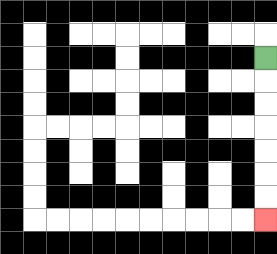{'start': '[11, 2]', 'end': '[11, 9]', 'path_directions': 'D,D,D,D,D,D,D', 'path_coordinates': '[[11, 2], [11, 3], [11, 4], [11, 5], [11, 6], [11, 7], [11, 8], [11, 9]]'}